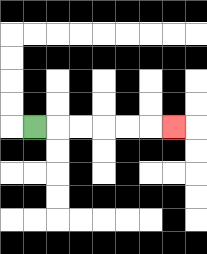{'start': '[1, 5]', 'end': '[7, 5]', 'path_directions': 'R,R,R,R,R,R', 'path_coordinates': '[[1, 5], [2, 5], [3, 5], [4, 5], [5, 5], [6, 5], [7, 5]]'}